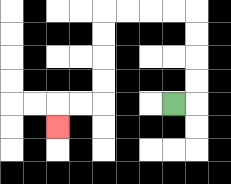{'start': '[7, 4]', 'end': '[2, 5]', 'path_directions': 'R,U,U,U,U,L,L,L,L,D,D,D,D,L,L,D', 'path_coordinates': '[[7, 4], [8, 4], [8, 3], [8, 2], [8, 1], [8, 0], [7, 0], [6, 0], [5, 0], [4, 0], [4, 1], [4, 2], [4, 3], [4, 4], [3, 4], [2, 4], [2, 5]]'}